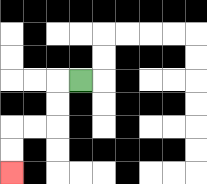{'start': '[3, 3]', 'end': '[0, 7]', 'path_directions': 'L,D,D,L,L,D,D', 'path_coordinates': '[[3, 3], [2, 3], [2, 4], [2, 5], [1, 5], [0, 5], [0, 6], [0, 7]]'}